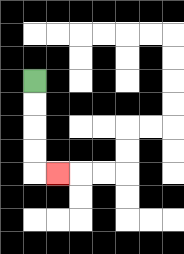{'start': '[1, 3]', 'end': '[2, 7]', 'path_directions': 'D,D,D,D,R', 'path_coordinates': '[[1, 3], [1, 4], [1, 5], [1, 6], [1, 7], [2, 7]]'}